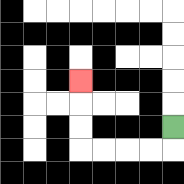{'start': '[7, 5]', 'end': '[3, 3]', 'path_directions': 'D,L,L,L,L,U,U,U', 'path_coordinates': '[[7, 5], [7, 6], [6, 6], [5, 6], [4, 6], [3, 6], [3, 5], [3, 4], [3, 3]]'}